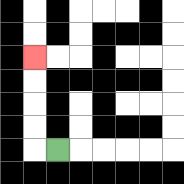{'start': '[2, 6]', 'end': '[1, 2]', 'path_directions': 'L,U,U,U,U', 'path_coordinates': '[[2, 6], [1, 6], [1, 5], [1, 4], [1, 3], [1, 2]]'}